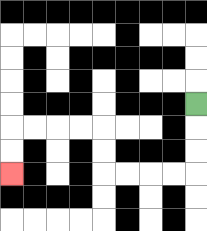{'start': '[8, 4]', 'end': '[0, 7]', 'path_directions': 'D,D,D,L,L,L,L,U,U,L,L,L,L,D,D', 'path_coordinates': '[[8, 4], [8, 5], [8, 6], [8, 7], [7, 7], [6, 7], [5, 7], [4, 7], [4, 6], [4, 5], [3, 5], [2, 5], [1, 5], [0, 5], [0, 6], [0, 7]]'}